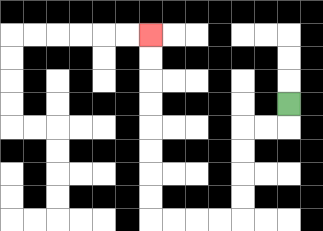{'start': '[12, 4]', 'end': '[6, 1]', 'path_directions': 'D,L,L,D,D,D,D,L,L,L,L,U,U,U,U,U,U,U,U', 'path_coordinates': '[[12, 4], [12, 5], [11, 5], [10, 5], [10, 6], [10, 7], [10, 8], [10, 9], [9, 9], [8, 9], [7, 9], [6, 9], [6, 8], [6, 7], [6, 6], [6, 5], [6, 4], [6, 3], [6, 2], [6, 1]]'}